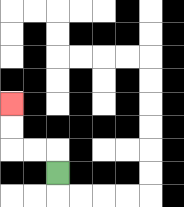{'start': '[2, 7]', 'end': '[0, 4]', 'path_directions': 'U,L,L,U,U', 'path_coordinates': '[[2, 7], [2, 6], [1, 6], [0, 6], [0, 5], [0, 4]]'}